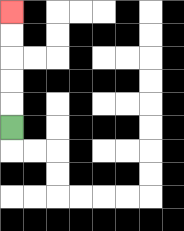{'start': '[0, 5]', 'end': '[0, 0]', 'path_directions': 'U,U,U,U,U', 'path_coordinates': '[[0, 5], [0, 4], [0, 3], [0, 2], [0, 1], [0, 0]]'}